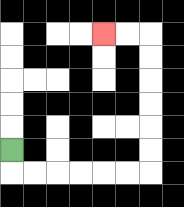{'start': '[0, 6]', 'end': '[4, 1]', 'path_directions': 'D,R,R,R,R,R,R,U,U,U,U,U,U,L,L', 'path_coordinates': '[[0, 6], [0, 7], [1, 7], [2, 7], [3, 7], [4, 7], [5, 7], [6, 7], [6, 6], [6, 5], [6, 4], [6, 3], [6, 2], [6, 1], [5, 1], [4, 1]]'}